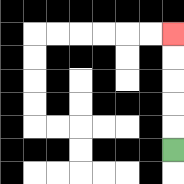{'start': '[7, 6]', 'end': '[7, 1]', 'path_directions': 'U,U,U,U,U', 'path_coordinates': '[[7, 6], [7, 5], [7, 4], [7, 3], [7, 2], [7, 1]]'}